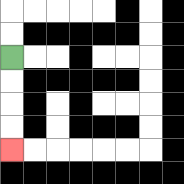{'start': '[0, 2]', 'end': '[0, 6]', 'path_directions': 'D,D,D,D', 'path_coordinates': '[[0, 2], [0, 3], [0, 4], [0, 5], [0, 6]]'}